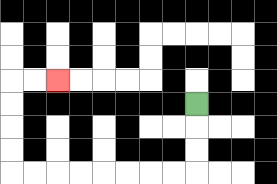{'start': '[8, 4]', 'end': '[2, 3]', 'path_directions': 'D,D,D,L,L,L,L,L,L,L,L,U,U,U,U,R,R', 'path_coordinates': '[[8, 4], [8, 5], [8, 6], [8, 7], [7, 7], [6, 7], [5, 7], [4, 7], [3, 7], [2, 7], [1, 7], [0, 7], [0, 6], [0, 5], [0, 4], [0, 3], [1, 3], [2, 3]]'}